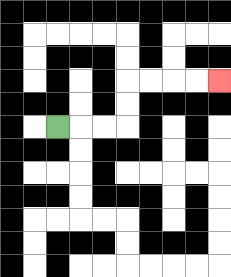{'start': '[2, 5]', 'end': '[9, 3]', 'path_directions': 'R,R,R,U,U,R,R,R,R', 'path_coordinates': '[[2, 5], [3, 5], [4, 5], [5, 5], [5, 4], [5, 3], [6, 3], [7, 3], [8, 3], [9, 3]]'}